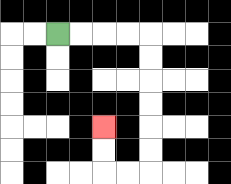{'start': '[2, 1]', 'end': '[4, 5]', 'path_directions': 'R,R,R,R,D,D,D,D,D,D,L,L,U,U', 'path_coordinates': '[[2, 1], [3, 1], [4, 1], [5, 1], [6, 1], [6, 2], [6, 3], [6, 4], [6, 5], [6, 6], [6, 7], [5, 7], [4, 7], [4, 6], [4, 5]]'}